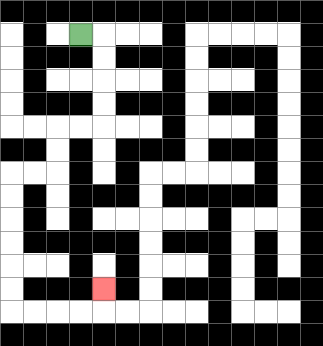{'start': '[3, 1]', 'end': '[4, 12]', 'path_directions': 'R,D,D,D,D,L,L,D,D,L,L,D,D,D,D,D,D,R,R,R,R,U', 'path_coordinates': '[[3, 1], [4, 1], [4, 2], [4, 3], [4, 4], [4, 5], [3, 5], [2, 5], [2, 6], [2, 7], [1, 7], [0, 7], [0, 8], [0, 9], [0, 10], [0, 11], [0, 12], [0, 13], [1, 13], [2, 13], [3, 13], [4, 13], [4, 12]]'}